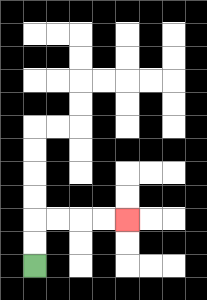{'start': '[1, 11]', 'end': '[5, 9]', 'path_directions': 'U,U,R,R,R,R', 'path_coordinates': '[[1, 11], [1, 10], [1, 9], [2, 9], [3, 9], [4, 9], [5, 9]]'}